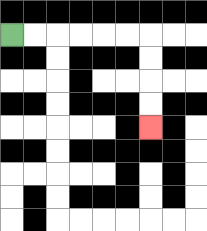{'start': '[0, 1]', 'end': '[6, 5]', 'path_directions': 'R,R,R,R,R,R,D,D,D,D', 'path_coordinates': '[[0, 1], [1, 1], [2, 1], [3, 1], [4, 1], [5, 1], [6, 1], [6, 2], [6, 3], [6, 4], [6, 5]]'}